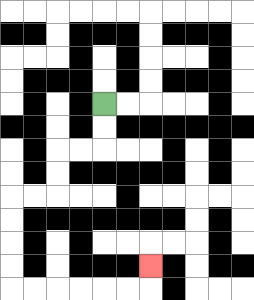{'start': '[4, 4]', 'end': '[6, 11]', 'path_directions': 'D,D,L,L,D,D,L,L,D,D,D,D,R,R,R,R,R,R,U', 'path_coordinates': '[[4, 4], [4, 5], [4, 6], [3, 6], [2, 6], [2, 7], [2, 8], [1, 8], [0, 8], [0, 9], [0, 10], [0, 11], [0, 12], [1, 12], [2, 12], [3, 12], [4, 12], [5, 12], [6, 12], [6, 11]]'}